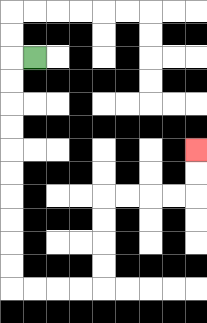{'start': '[1, 2]', 'end': '[8, 6]', 'path_directions': 'L,D,D,D,D,D,D,D,D,D,D,R,R,R,R,U,U,U,U,R,R,R,R,U,U', 'path_coordinates': '[[1, 2], [0, 2], [0, 3], [0, 4], [0, 5], [0, 6], [0, 7], [0, 8], [0, 9], [0, 10], [0, 11], [0, 12], [1, 12], [2, 12], [3, 12], [4, 12], [4, 11], [4, 10], [4, 9], [4, 8], [5, 8], [6, 8], [7, 8], [8, 8], [8, 7], [8, 6]]'}